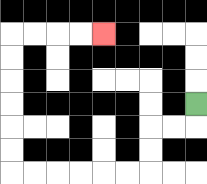{'start': '[8, 4]', 'end': '[4, 1]', 'path_directions': 'D,L,L,D,D,L,L,L,L,L,L,U,U,U,U,U,U,R,R,R,R', 'path_coordinates': '[[8, 4], [8, 5], [7, 5], [6, 5], [6, 6], [6, 7], [5, 7], [4, 7], [3, 7], [2, 7], [1, 7], [0, 7], [0, 6], [0, 5], [0, 4], [0, 3], [0, 2], [0, 1], [1, 1], [2, 1], [3, 1], [4, 1]]'}